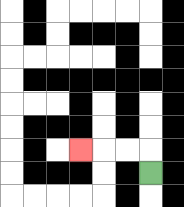{'start': '[6, 7]', 'end': '[3, 6]', 'path_directions': 'U,L,L,L', 'path_coordinates': '[[6, 7], [6, 6], [5, 6], [4, 6], [3, 6]]'}